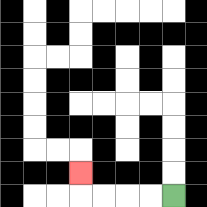{'start': '[7, 8]', 'end': '[3, 7]', 'path_directions': 'L,L,L,L,U', 'path_coordinates': '[[7, 8], [6, 8], [5, 8], [4, 8], [3, 8], [3, 7]]'}